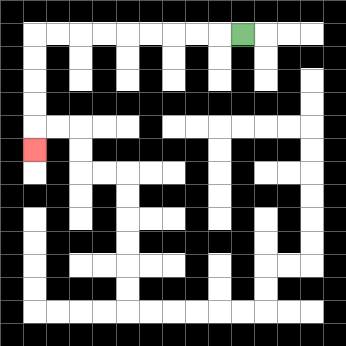{'start': '[10, 1]', 'end': '[1, 6]', 'path_directions': 'L,L,L,L,L,L,L,L,L,D,D,D,D,D', 'path_coordinates': '[[10, 1], [9, 1], [8, 1], [7, 1], [6, 1], [5, 1], [4, 1], [3, 1], [2, 1], [1, 1], [1, 2], [1, 3], [1, 4], [1, 5], [1, 6]]'}